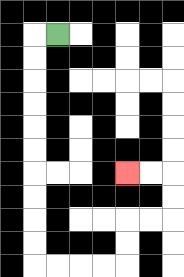{'start': '[2, 1]', 'end': '[5, 7]', 'path_directions': 'L,D,D,D,D,D,D,D,D,D,D,R,R,R,R,U,U,R,R,U,U,L,L', 'path_coordinates': '[[2, 1], [1, 1], [1, 2], [1, 3], [1, 4], [1, 5], [1, 6], [1, 7], [1, 8], [1, 9], [1, 10], [1, 11], [2, 11], [3, 11], [4, 11], [5, 11], [5, 10], [5, 9], [6, 9], [7, 9], [7, 8], [7, 7], [6, 7], [5, 7]]'}